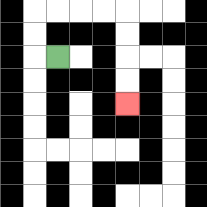{'start': '[2, 2]', 'end': '[5, 4]', 'path_directions': 'L,U,U,R,R,R,R,D,D,D,D', 'path_coordinates': '[[2, 2], [1, 2], [1, 1], [1, 0], [2, 0], [3, 0], [4, 0], [5, 0], [5, 1], [5, 2], [5, 3], [5, 4]]'}